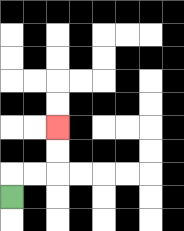{'start': '[0, 8]', 'end': '[2, 5]', 'path_directions': 'U,R,R,U,U', 'path_coordinates': '[[0, 8], [0, 7], [1, 7], [2, 7], [2, 6], [2, 5]]'}